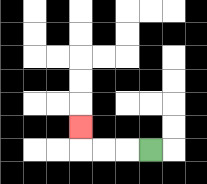{'start': '[6, 6]', 'end': '[3, 5]', 'path_directions': 'L,L,L,U', 'path_coordinates': '[[6, 6], [5, 6], [4, 6], [3, 6], [3, 5]]'}